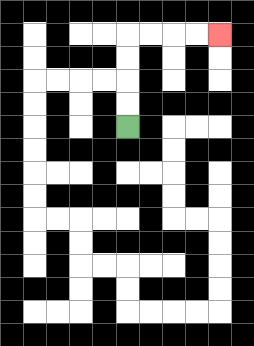{'start': '[5, 5]', 'end': '[9, 1]', 'path_directions': 'U,U,U,U,R,R,R,R', 'path_coordinates': '[[5, 5], [5, 4], [5, 3], [5, 2], [5, 1], [6, 1], [7, 1], [8, 1], [9, 1]]'}